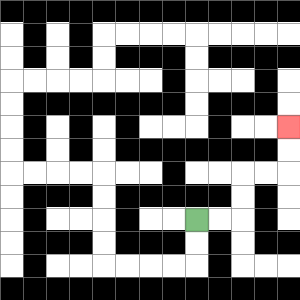{'start': '[8, 9]', 'end': '[12, 5]', 'path_directions': 'R,R,U,U,R,R,U,U', 'path_coordinates': '[[8, 9], [9, 9], [10, 9], [10, 8], [10, 7], [11, 7], [12, 7], [12, 6], [12, 5]]'}